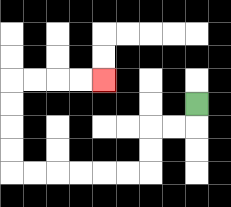{'start': '[8, 4]', 'end': '[4, 3]', 'path_directions': 'D,L,L,D,D,L,L,L,L,L,L,U,U,U,U,R,R,R,R', 'path_coordinates': '[[8, 4], [8, 5], [7, 5], [6, 5], [6, 6], [6, 7], [5, 7], [4, 7], [3, 7], [2, 7], [1, 7], [0, 7], [0, 6], [0, 5], [0, 4], [0, 3], [1, 3], [2, 3], [3, 3], [4, 3]]'}